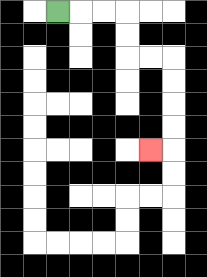{'start': '[2, 0]', 'end': '[6, 6]', 'path_directions': 'R,R,R,D,D,R,R,D,D,D,D,L', 'path_coordinates': '[[2, 0], [3, 0], [4, 0], [5, 0], [5, 1], [5, 2], [6, 2], [7, 2], [7, 3], [7, 4], [7, 5], [7, 6], [6, 6]]'}